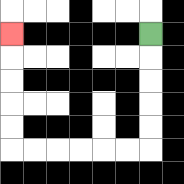{'start': '[6, 1]', 'end': '[0, 1]', 'path_directions': 'D,D,D,D,D,L,L,L,L,L,L,U,U,U,U,U', 'path_coordinates': '[[6, 1], [6, 2], [6, 3], [6, 4], [6, 5], [6, 6], [5, 6], [4, 6], [3, 6], [2, 6], [1, 6], [0, 6], [0, 5], [0, 4], [0, 3], [0, 2], [0, 1]]'}